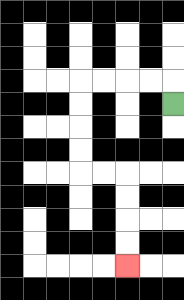{'start': '[7, 4]', 'end': '[5, 11]', 'path_directions': 'U,L,L,L,L,D,D,D,D,R,R,D,D,D,D', 'path_coordinates': '[[7, 4], [7, 3], [6, 3], [5, 3], [4, 3], [3, 3], [3, 4], [3, 5], [3, 6], [3, 7], [4, 7], [5, 7], [5, 8], [5, 9], [5, 10], [5, 11]]'}